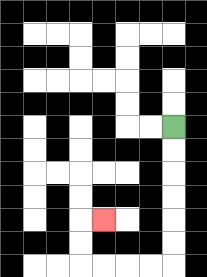{'start': '[7, 5]', 'end': '[4, 9]', 'path_directions': 'D,D,D,D,D,D,L,L,L,L,U,U,R', 'path_coordinates': '[[7, 5], [7, 6], [7, 7], [7, 8], [7, 9], [7, 10], [7, 11], [6, 11], [5, 11], [4, 11], [3, 11], [3, 10], [3, 9], [4, 9]]'}